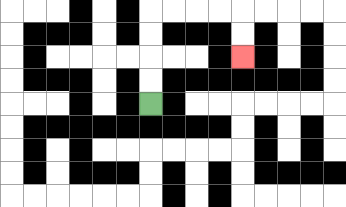{'start': '[6, 4]', 'end': '[10, 2]', 'path_directions': 'U,U,U,U,R,R,R,R,D,D', 'path_coordinates': '[[6, 4], [6, 3], [6, 2], [6, 1], [6, 0], [7, 0], [8, 0], [9, 0], [10, 0], [10, 1], [10, 2]]'}